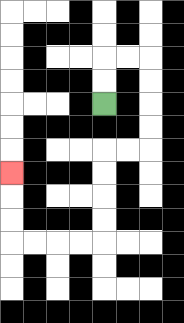{'start': '[4, 4]', 'end': '[0, 7]', 'path_directions': 'U,U,R,R,D,D,D,D,L,L,D,D,D,D,L,L,L,L,U,U,U', 'path_coordinates': '[[4, 4], [4, 3], [4, 2], [5, 2], [6, 2], [6, 3], [6, 4], [6, 5], [6, 6], [5, 6], [4, 6], [4, 7], [4, 8], [4, 9], [4, 10], [3, 10], [2, 10], [1, 10], [0, 10], [0, 9], [0, 8], [0, 7]]'}